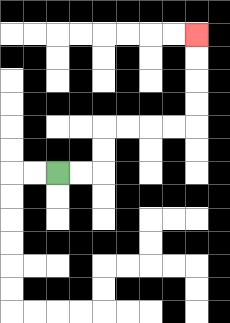{'start': '[2, 7]', 'end': '[8, 1]', 'path_directions': 'R,R,U,U,R,R,R,R,U,U,U,U', 'path_coordinates': '[[2, 7], [3, 7], [4, 7], [4, 6], [4, 5], [5, 5], [6, 5], [7, 5], [8, 5], [8, 4], [8, 3], [8, 2], [8, 1]]'}